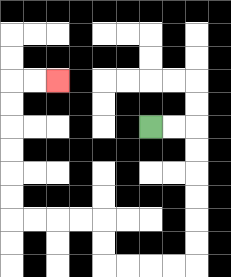{'start': '[6, 5]', 'end': '[2, 3]', 'path_directions': 'R,R,D,D,D,D,D,D,L,L,L,L,U,U,L,L,L,L,U,U,U,U,U,U,R,R', 'path_coordinates': '[[6, 5], [7, 5], [8, 5], [8, 6], [8, 7], [8, 8], [8, 9], [8, 10], [8, 11], [7, 11], [6, 11], [5, 11], [4, 11], [4, 10], [4, 9], [3, 9], [2, 9], [1, 9], [0, 9], [0, 8], [0, 7], [0, 6], [0, 5], [0, 4], [0, 3], [1, 3], [2, 3]]'}